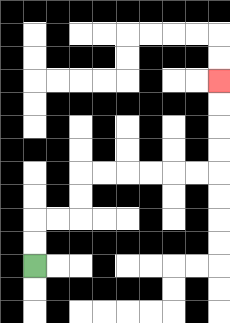{'start': '[1, 11]', 'end': '[9, 3]', 'path_directions': 'U,U,R,R,U,U,R,R,R,R,R,R,U,U,U,U', 'path_coordinates': '[[1, 11], [1, 10], [1, 9], [2, 9], [3, 9], [3, 8], [3, 7], [4, 7], [5, 7], [6, 7], [7, 7], [8, 7], [9, 7], [9, 6], [9, 5], [9, 4], [9, 3]]'}